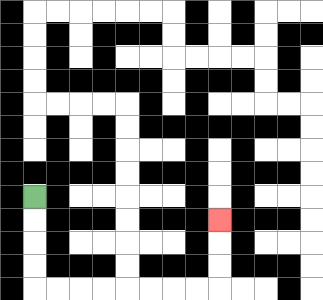{'start': '[1, 8]', 'end': '[9, 9]', 'path_directions': 'D,D,D,D,R,R,R,R,R,R,R,R,U,U,U', 'path_coordinates': '[[1, 8], [1, 9], [1, 10], [1, 11], [1, 12], [2, 12], [3, 12], [4, 12], [5, 12], [6, 12], [7, 12], [8, 12], [9, 12], [9, 11], [9, 10], [9, 9]]'}